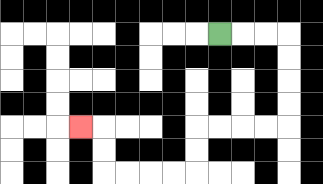{'start': '[9, 1]', 'end': '[3, 5]', 'path_directions': 'R,R,R,D,D,D,D,L,L,L,L,D,D,L,L,L,L,U,U,L', 'path_coordinates': '[[9, 1], [10, 1], [11, 1], [12, 1], [12, 2], [12, 3], [12, 4], [12, 5], [11, 5], [10, 5], [9, 5], [8, 5], [8, 6], [8, 7], [7, 7], [6, 7], [5, 7], [4, 7], [4, 6], [4, 5], [3, 5]]'}